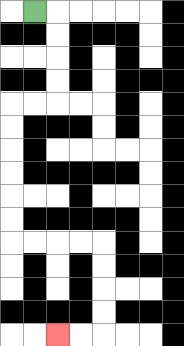{'start': '[1, 0]', 'end': '[2, 14]', 'path_directions': 'R,D,D,D,D,L,L,D,D,D,D,D,D,R,R,R,R,D,D,D,D,L,L', 'path_coordinates': '[[1, 0], [2, 0], [2, 1], [2, 2], [2, 3], [2, 4], [1, 4], [0, 4], [0, 5], [0, 6], [0, 7], [0, 8], [0, 9], [0, 10], [1, 10], [2, 10], [3, 10], [4, 10], [4, 11], [4, 12], [4, 13], [4, 14], [3, 14], [2, 14]]'}